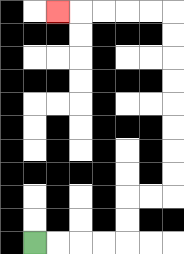{'start': '[1, 10]', 'end': '[2, 0]', 'path_directions': 'R,R,R,R,U,U,R,R,U,U,U,U,U,U,U,U,L,L,L,L,L', 'path_coordinates': '[[1, 10], [2, 10], [3, 10], [4, 10], [5, 10], [5, 9], [5, 8], [6, 8], [7, 8], [7, 7], [7, 6], [7, 5], [7, 4], [7, 3], [7, 2], [7, 1], [7, 0], [6, 0], [5, 0], [4, 0], [3, 0], [2, 0]]'}